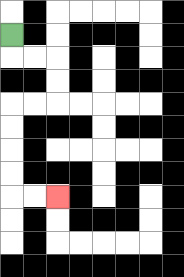{'start': '[0, 1]', 'end': '[2, 8]', 'path_directions': 'D,R,R,D,D,L,L,D,D,D,D,R,R', 'path_coordinates': '[[0, 1], [0, 2], [1, 2], [2, 2], [2, 3], [2, 4], [1, 4], [0, 4], [0, 5], [0, 6], [0, 7], [0, 8], [1, 8], [2, 8]]'}